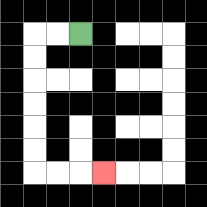{'start': '[3, 1]', 'end': '[4, 7]', 'path_directions': 'L,L,D,D,D,D,D,D,R,R,R', 'path_coordinates': '[[3, 1], [2, 1], [1, 1], [1, 2], [1, 3], [1, 4], [1, 5], [1, 6], [1, 7], [2, 7], [3, 7], [4, 7]]'}